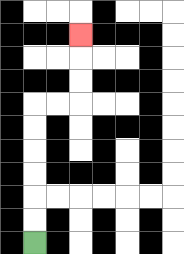{'start': '[1, 10]', 'end': '[3, 1]', 'path_directions': 'U,U,U,U,U,U,R,R,U,U,U', 'path_coordinates': '[[1, 10], [1, 9], [1, 8], [1, 7], [1, 6], [1, 5], [1, 4], [2, 4], [3, 4], [3, 3], [3, 2], [3, 1]]'}